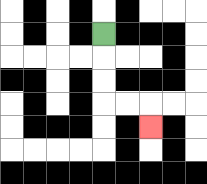{'start': '[4, 1]', 'end': '[6, 5]', 'path_directions': 'D,D,D,R,R,D', 'path_coordinates': '[[4, 1], [4, 2], [4, 3], [4, 4], [5, 4], [6, 4], [6, 5]]'}